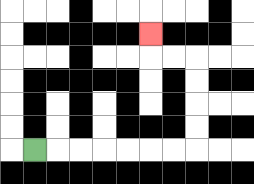{'start': '[1, 6]', 'end': '[6, 1]', 'path_directions': 'R,R,R,R,R,R,R,U,U,U,U,L,L,U', 'path_coordinates': '[[1, 6], [2, 6], [3, 6], [4, 6], [5, 6], [6, 6], [7, 6], [8, 6], [8, 5], [8, 4], [8, 3], [8, 2], [7, 2], [6, 2], [6, 1]]'}